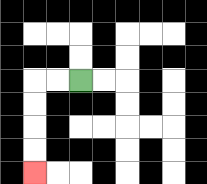{'start': '[3, 3]', 'end': '[1, 7]', 'path_directions': 'L,L,D,D,D,D', 'path_coordinates': '[[3, 3], [2, 3], [1, 3], [1, 4], [1, 5], [1, 6], [1, 7]]'}